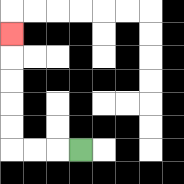{'start': '[3, 6]', 'end': '[0, 1]', 'path_directions': 'L,L,L,U,U,U,U,U', 'path_coordinates': '[[3, 6], [2, 6], [1, 6], [0, 6], [0, 5], [0, 4], [0, 3], [0, 2], [0, 1]]'}